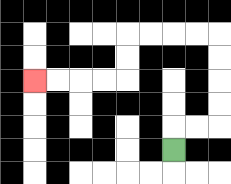{'start': '[7, 6]', 'end': '[1, 3]', 'path_directions': 'U,R,R,U,U,U,U,L,L,L,L,D,D,L,L,L,L', 'path_coordinates': '[[7, 6], [7, 5], [8, 5], [9, 5], [9, 4], [9, 3], [9, 2], [9, 1], [8, 1], [7, 1], [6, 1], [5, 1], [5, 2], [5, 3], [4, 3], [3, 3], [2, 3], [1, 3]]'}